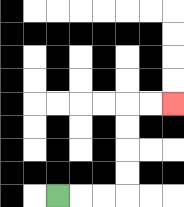{'start': '[2, 8]', 'end': '[7, 4]', 'path_directions': 'R,R,R,U,U,U,U,R,R', 'path_coordinates': '[[2, 8], [3, 8], [4, 8], [5, 8], [5, 7], [5, 6], [5, 5], [5, 4], [6, 4], [7, 4]]'}